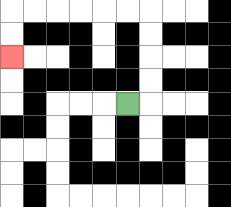{'start': '[5, 4]', 'end': '[0, 2]', 'path_directions': 'R,U,U,U,U,L,L,L,L,L,L,D,D', 'path_coordinates': '[[5, 4], [6, 4], [6, 3], [6, 2], [6, 1], [6, 0], [5, 0], [4, 0], [3, 0], [2, 0], [1, 0], [0, 0], [0, 1], [0, 2]]'}